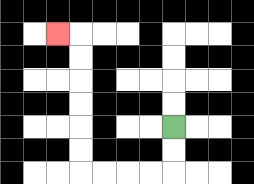{'start': '[7, 5]', 'end': '[2, 1]', 'path_directions': 'D,D,L,L,L,L,U,U,U,U,U,U,L', 'path_coordinates': '[[7, 5], [7, 6], [7, 7], [6, 7], [5, 7], [4, 7], [3, 7], [3, 6], [3, 5], [3, 4], [3, 3], [3, 2], [3, 1], [2, 1]]'}